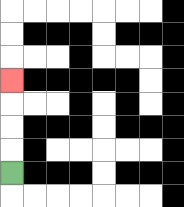{'start': '[0, 7]', 'end': '[0, 3]', 'path_directions': 'U,U,U,U', 'path_coordinates': '[[0, 7], [0, 6], [0, 5], [0, 4], [0, 3]]'}